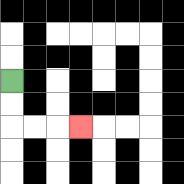{'start': '[0, 3]', 'end': '[3, 5]', 'path_directions': 'D,D,R,R,R', 'path_coordinates': '[[0, 3], [0, 4], [0, 5], [1, 5], [2, 5], [3, 5]]'}